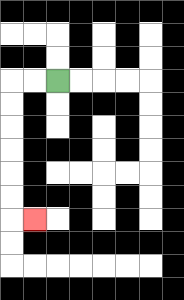{'start': '[2, 3]', 'end': '[1, 9]', 'path_directions': 'L,L,D,D,D,D,D,D,R', 'path_coordinates': '[[2, 3], [1, 3], [0, 3], [0, 4], [0, 5], [0, 6], [0, 7], [0, 8], [0, 9], [1, 9]]'}